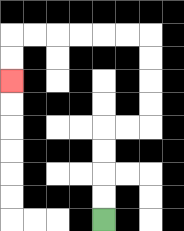{'start': '[4, 9]', 'end': '[0, 3]', 'path_directions': 'U,U,U,U,R,R,U,U,U,U,L,L,L,L,L,L,D,D', 'path_coordinates': '[[4, 9], [4, 8], [4, 7], [4, 6], [4, 5], [5, 5], [6, 5], [6, 4], [6, 3], [6, 2], [6, 1], [5, 1], [4, 1], [3, 1], [2, 1], [1, 1], [0, 1], [0, 2], [0, 3]]'}